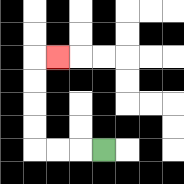{'start': '[4, 6]', 'end': '[2, 2]', 'path_directions': 'L,L,L,U,U,U,U,R', 'path_coordinates': '[[4, 6], [3, 6], [2, 6], [1, 6], [1, 5], [1, 4], [1, 3], [1, 2], [2, 2]]'}